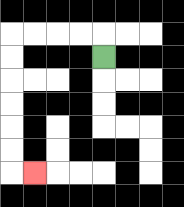{'start': '[4, 2]', 'end': '[1, 7]', 'path_directions': 'U,L,L,L,L,D,D,D,D,D,D,R', 'path_coordinates': '[[4, 2], [4, 1], [3, 1], [2, 1], [1, 1], [0, 1], [0, 2], [0, 3], [0, 4], [0, 5], [0, 6], [0, 7], [1, 7]]'}